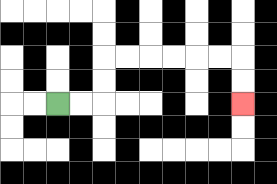{'start': '[2, 4]', 'end': '[10, 4]', 'path_directions': 'R,R,U,U,R,R,R,R,R,R,D,D', 'path_coordinates': '[[2, 4], [3, 4], [4, 4], [4, 3], [4, 2], [5, 2], [6, 2], [7, 2], [8, 2], [9, 2], [10, 2], [10, 3], [10, 4]]'}